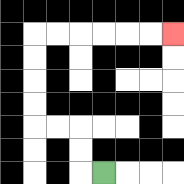{'start': '[4, 7]', 'end': '[7, 1]', 'path_directions': 'L,U,U,L,L,U,U,U,U,R,R,R,R,R,R', 'path_coordinates': '[[4, 7], [3, 7], [3, 6], [3, 5], [2, 5], [1, 5], [1, 4], [1, 3], [1, 2], [1, 1], [2, 1], [3, 1], [4, 1], [5, 1], [6, 1], [7, 1]]'}